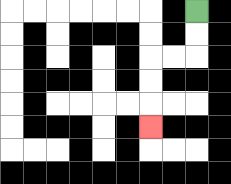{'start': '[8, 0]', 'end': '[6, 5]', 'path_directions': 'D,D,L,L,D,D,D', 'path_coordinates': '[[8, 0], [8, 1], [8, 2], [7, 2], [6, 2], [6, 3], [6, 4], [6, 5]]'}